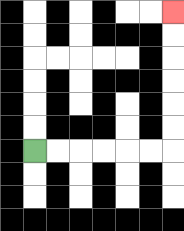{'start': '[1, 6]', 'end': '[7, 0]', 'path_directions': 'R,R,R,R,R,R,U,U,U,U,U,U', 'path_coordinates': '[[1, 6], [2, 6], [3, 6], [4, 6], [5, 6], [6, 6], [7, 6], [7, 5], [7, 4], [7, 3], [7, 2], [7, 1], [7, 0]]'}